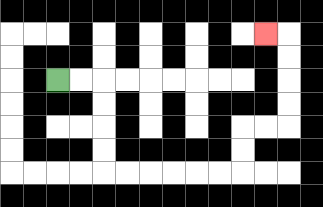{'start': '[2, 3]', 'end': '[11, 1]', 'path_directions': 'R,R,D,D,D,D,R,R,R,R,R,R,U,U,R,R,U,U,U,U,L', 'path_coordinates': '[[2, 3], [3, 3], [4, 3], [4, 4], [4, 5], [4, 6], [4, 7], [5, 7], [6, 7], [7, 7], [8, 7], [9, 7], [10, 7], [10, 6], [10, 5], [11, 5], [12, 5], [12, 4], [12, 3], [12, 2], [12, 1], [11, 1]]'}